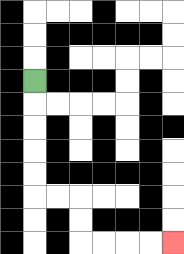{'start': '[1, 3]', 'end': '[7, 10]', 'path_directions': 'D,D,D,D,D,R,R,D,D,R,R,R,R', 'path_coordinates': '[[1, 3], [1, 4], [1, 5], [1, 6], [1, 7], [1, 8], [2, 8], [3, 8], [3, 9], [3, 10], [4, 10], [5, 10], [6, 10], [7, 10]]'}